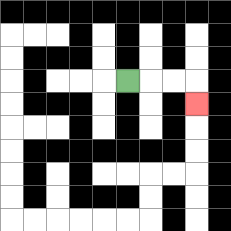{'start': '[5, 3]', 'end': '[8, 4]', 'path_directions': 'R,R,R,D', 'path_coordinates': '[[5, 3], [6, 3], [7, 3], [8, 3], [8, 4]]'}